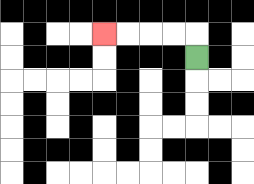{'start': '[8, 2]', 'end': '[4, 1]', 'path_directions': 'U,L,L,L,L', 'path_coordinates': '[[8, 2], [8, 1], [7, 1], [6, 1], [5, 1], [4, 1]]'}